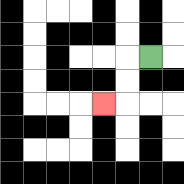{'start': '[6, 2]', 'end': '[4, 4]', 'path_directions': 'L,D,D,L', 'path_coordinates': '[[6, 2], [5, 2], [5, 3], [5, 4], [4, 4]]'}